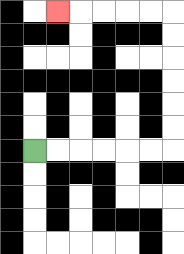{'start': '[1, 6]', 'end': '[2, 0]', 'path_directions': 'R,R,R,R,R,R,U,U,U,U,U,U,L,L,L,L,L', 'path_coordinates': '[[1, 6], [2, 6], [3, 6], [4, 6], [5, 6], [6, 6], [7, 6], [7, 5], [7, 4], [7, 3], [7, 2], [7, 1], [7, 0], [6, 0], [5, 0], [4, 0], [3, 0], [2, 0]]'}